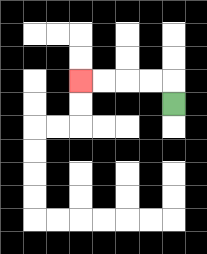{'start': '[7, 4]', 'end': '[3, 3]', 'path_directions': 'U,L,L,L,L', 'path_coordinates': '[[7, 4], [7, 3], [6, 3], [5, 3], [4, 3], [3, 3]]'}